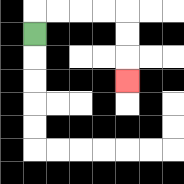{'start': '[1, 1]', 'end': '[5, 3]', 'path_directions': 'U,R,R,R,R,D,D,D', 'path_coordinates': '[[1, 1], [1, 0], [2, 0], [3, 0], [4, 0], [5, 0], [5, 1], [5, 2], [5, 3]]'}